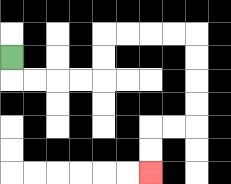{'start': '[0, 2]', 'end': '[6, 7]', 'path_directions': 'D,R,R,R,R,U,U,R,R,R,R,D,D,D,D,L,L,D,D', 'path_coordinates': '[[0, 2], [0, 3], [1, 3], [2, 3], [3, 3], [4, 3], [4, 2], [4, 1], [5, 1], [6, 1], [7, 1], [8, 1], [8, 2], [8, 3], [8, 4], [8, 5], [7, 5], [6, 5], [6, 6], [6, 7]]'}